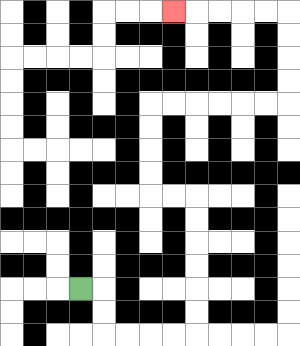{'start': '[3, 12]', 'end': '[7, 0]', 'path_directions': 'R,D,D,R,R,R,R,U,U,U,U,U,U,L,L,U,U,U,U,R,R,R,R,R,R,U,U,U,U,L,L,L,L,L', 'path_coordinates': '[[3, 12], [4, 12], [4, 13], [4, 14], [5, 14], [6, 14], [7, 14], [8, 14], [8, 13], [8, 12], [8, 11], [8, 10], [8, 9], [8, 8], [7, 8], [6, 8], [6, 7], [6, 6], [6, 5], [6, 4], [7, 4], [8, 4], [9, 4], [10, 4], [11, 4], [12, 4], [12, 3], [12, 2], [12, 1], [12, 0], [11, 0], [10, 0], [9, 0], [8, 0], [7, 0]]'}